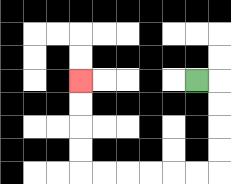{'start': '[8, 3]', 'end': '[3, 3]', 'path_directions': 'R,D,D,D,D,L,L,L,L,L,L,U,U,U,U', 'path_coordinates': '[[8, 3], [9, 3], [9, 4], [9, 5], [9, 6], [9, 7], [8, 7], [7, 7], [6, 7], [5, 7], [4, 7], [3, 7], [3, 6], [3, 5], [3, 4], [3, 3]]'}